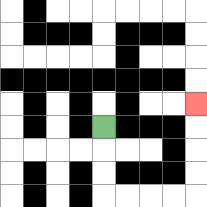{'start': '[4, 5]', 'end': '[8, 4]', 'path_directions': 'D,D,D,R,R,R,R,U,U,U,U', 'path_coordinates': '[[4, 5], [4, 6], [4, 7], [4, 8], [5, 8], [6, 8], [7, 8], [8, 8], [8, 7], [8, 6], [8, 5], [8, 4]]'}